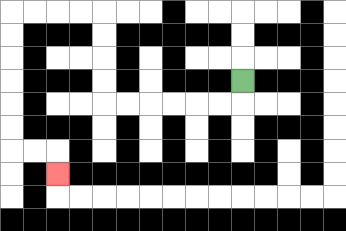{'start': '[10, 3]', 'end': '[2, 7]', 'path_directions': 'D,L,L,L,L,L,L,U,U,U,U,L,L,L,L,D,D,D,D,D,D,R,R,D', 'path_coordinates': '[[10, 3], [10, 4], [9, 4], [8, 4], [7, 4], [6, 4], [5, 4], [4, 4], [4, 3], [4, 2], [4, 1], [4, 0], [3, 0], [2, 0], [1, 0], [0, 0], [0, 1], [0, 2], [0, 3], [0, 4], [0, 5], [0, 6], [1, 6], [2, 6], [2, 7]]'}